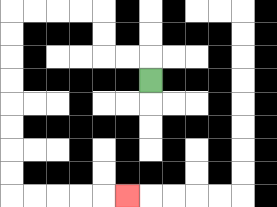{'start': '[6, 3]', 'end': '[5, 8]', 'path_directions': 'U,L,L,U,U,L,L,L,L,D,D,D,D,D,D,D,D,R,R,R,R,R', 'path_coordinates': '[[6, 3], [6, 2], [5, 2], [4, 2], [4, 1], [4, 0], [3, 0], [2, 0], [1, 0], [0, 0], [0, 1], [0, 2], [0, 3], [0, 4], [0, 5], [0, 6], [0, 7], [0, 8], [1, 8], [2, 8], [3, 8], [4, 8], [5, 8]]'}